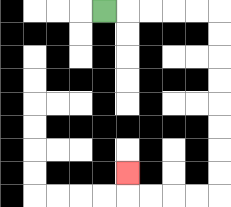{'start': '[4, 0]', 'end': '[5, 7]', 'path_directions': 'R,R,R,R,R,D,D,D,D,D,D,D,D,L,L,L,L,U', 'path_coordinates': '[[4, 0], [5, 0], [6, 0], [7, 0], [8, 0], [9, 0], [9, 1], [9, 2], [9, 3], [9, 4], [9, 5], [9, 6], [9, 7], [9, 8], [8, 8], [7, 8], [6, 8], [5, 8], [5, 7]]'}